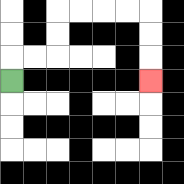{'start': '[0, 3]', 'end': '[6, 3]', 'path_directions': 'U,R,R,U,U,R,R,R,R,D,D,D', 'path_coordinates': '[[0, 3], [0, 2], [1, 2], [2, 2], [2, 1], [2, 0], [3, 0], [4, 0], [5, 0], [6, 0], [6, 1], [6, 2], [6, 3]]'}